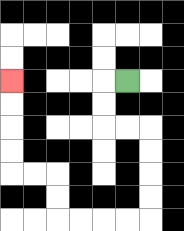{'start': '[5, 3]', 'end': '[0, 3]', 'path_directions': 'L,D,D,R,R,D,D,D,D,L,L,L,L,U,U,L,L,U,U,U,U', 'path_coordinates': '[[5, 3], [4, 3], [4, 4], [4, 5], [5, 5], [6, 5], [6, 6], [6, 7], [6, 8], [6, 9], [5, 9], [4, 9], [3, 9], [2, 9], [2, 8], [2, 7], [1, 7], [0, 7], [0, 6], [0, 5], [0, 4], [0, 3]]'}